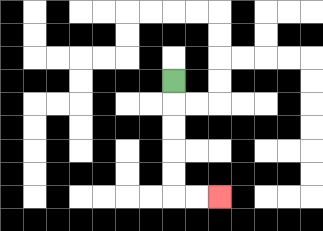{'start': '[7, 3]', 'end': '[9, 8]', 'path_directions': 'D,D,D,D,D,R,R', 'path_coordinates': '[[7, 3], [7, 4], [7, 5], [7, 6], [7, 7], [7, 8], [8, 8], [9, 8]]'}